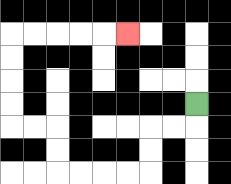{'start': '[8, 4]', 'end': '[5, 1]', 'path_directions': 'D,L,L,D,D,L,L,L,L,U,U,L,L,U,U,U,U,R,R,R,R,R', 'path_coordinates': '[[8, 4], [8, 5], [7, 5], [6, 5], [6, 6], [6, 7], [5, 7], [4, 7], [3, 7], [2, 7], [2, 6], [2, 5], [1, 5], [0, 5], [0, 4], [0, 3], [0, 2], [0, 1], [1, 1], [2, 1], [3, 1], [4, 1], [5, 1]]'}